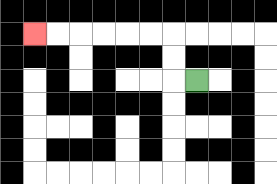{'start': '[8, 3]', 'end': '[1, 1]', 'path_directions': 'L,U,U,L,L,L,L,L,L', 'path_coordinates': '[[8, 3], [7, 3], [7, 2], [7, 1], [6, 1], [5, 1], [4, 1], [3, 1], [2, 1], [1, 1]]'}